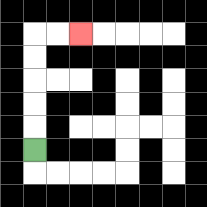{'start': '[1, 6]', 'end': '[3, 1]', 'path_directions': 'U,U,U,U,U,R,R', 'path_coordinates': '[[1, 6], [1, 5], [1, 4], [1, 3], [1, 2], [1, 1], [2, 1], [3, 1]]'}